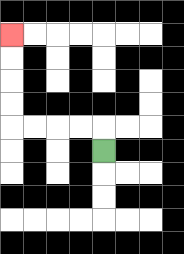{'start': '[4, 6]', 'end': '[0, 1]', 'path_directions': 'U,L,L,L,L,U,U,U,U', 'path_coordinates': '[[4, 6], [4, 5], [3, 5], [2, 5], [1, 5], [0, 5], [0, 4], [0, 3], [0, 2], [0, 1]]'}